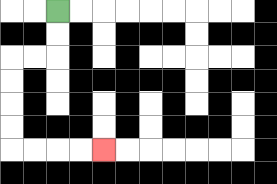{'start': '[2, 0]', 'end': '[4, 6]', 'path_directions': 'D,D,L,L,D,D,D,D,R,R,R,R', 'path_coordinates': '[[2, 0], [2, 1], [2, 2], [1, 2], [0, 2], [0, 3], [0, 4], [0, 5], [0, 6], [1, 6], [2, 6], [3, 6], [4, 6]]'}